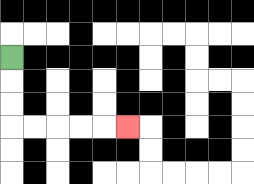{'start': '[0, 2]', 'end': '[5, 5]', 'path_directions': 'D,D,D,R,R,R,R,R', 'path_coordinates': '[[0, 2], [0, 3], [0, 4], [0, 5], [1, 5], [2, 5], [3, 5], [4, 5], [5, 5]]'}